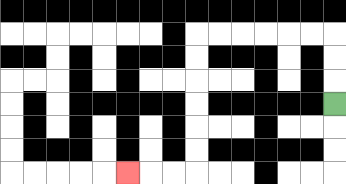{'start': '[14, 4]', 'end': '[5, 7]', 'path_directions': 'U,U,U,L,L,L,L,L,L,D,D,D,D,D,D,L,L,L', 'path_coordinates': '[[14, 4], [14, 3], [14, 2], [14, 1], [13, 1], [12, 1], [11, 1], [10, 1], [9, 1], [8, 1], [8, 2], [8, 3], [8, 4], [8, 5], [8, 6], [8, 7], [7, 7], [6, 7], [5, 7]]'}